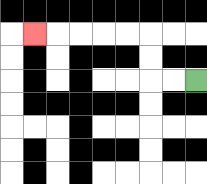{'start': '[8, 3]', 'end': '[1, 1]', 'path_directions': 'L,L,U,U,L,L,L,L,L', 'path_coordinates': '[[8, 3], [7, 3], [6, 3], [6, 2], [6, 1], [5, 1], [4, 1], [3, 1], [2, 1], [1, 1]]'}